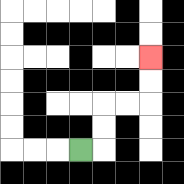{'start': '[3, 6]', 'end': '[6, 2]', 'path_directions': 'R,U,U,R,R,U,U', 'path_coordinates': '[[3, 6], [4, 6], [4, 5], [4, 4], [5, 4], [6, 4], [6, 3], [6, 2]]'}